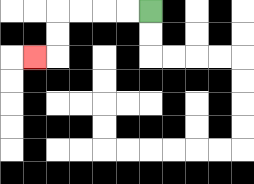{'start': '[6, 0]', 'end': '[1, 2]', 'path_directions': 'L,L,L,L,D,D,L', 'path_coordinates': '[[6, 0], [5, 0], [4, 0], [3, 0], [2, 0], [2, 1], [2, 2], [1, 2]]'}